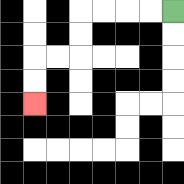{'start': '[7, 0]', 'end': '[1, 4]', 'path_directions': 'L,L,L,L,D,D,L,L,D,D', 'path_coordinates': '[[7, 0], [6, 0], [5, 0], [4, 0], [3, 0], [3, 1], [3, 2], [2, 2], [1, 2], [1, 3], [1, 4]]'}